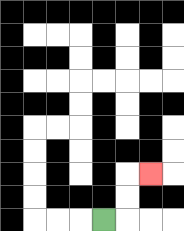{'start': '[4, 9]', 'end': '[6, 7]', 'path_directions': 'R,U,U,R', 'path_coordinates': '[[4, 9], [5, 9], [5, 8], [5, 7], [6, 7]]'}